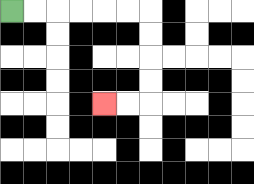{'start': '[0, 0]', 'end': '[4, 4]', 'path_directions': 'R,R,R,R,R,R,D,D,D,D,L,L', 'path_coordinates': '[[0, 0], [1, 0], [2, 0], [3, 0], [4, 0], [5, 0], [6, 0], [6, 1], [6, 2], [6, 3], [6, 4], [5, 4], [4, 4]]'}